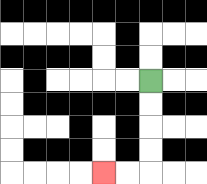{'start': '[6, 3]', 'end': '[4, 7]', 'path_directions': 'D,D,D,D,L,L', 'path_coordinates': '[[6, 3], [6, 4], [6, 5], [6, 6], [6, 7], [5, 7], [4, 7]]'}